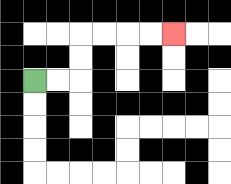{'start': '[1, 3]', 'end': '[7, 1]', 'path_directions': 'R,R,U,U,R,R,R,R', 'path_coordinates': '[[1, 3], [2, 3], [3, 3], [3, 2], [3, 1], [4, 1], [5, 1], [6, 1], [7, 1]]'}